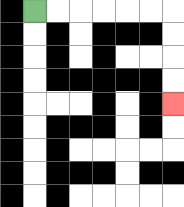{'start': '[1, 0]', 'end': '[7, 4]', 'path_directions': 'R,R,R,R,R,R,D,D,D,D', 'path_coordinates': '[[1, 0], [2, 0], [3, 0], [4, 0], [5, 0], [6, 0], [7, 0], [7, 1], [7, 2], [7, 3], [7, 4]]'}